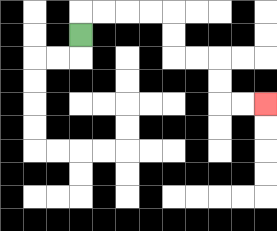{'start': '[3, 1]', 'end': '[11, 4]', 'path_directions': 'U,R,R,R,R,D,D,R,R,D,D,R,R', 'path_coordinates': '[[3, 1], [3, 0], [4, 0], [5, 0], [6, 0], [7, 0], [7, 1], [7, 2], [8, 2], [9, 2], [9, 3], [9, 4], [10, 4], [11, 4]]'}